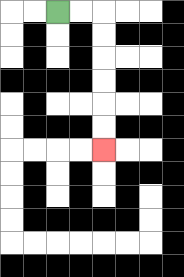{'start': '[2, 0]', 'end': '[4, 6]', 'path_directions': 'R,R,D,D,D,D,D,D', 'path_coordinates': '[[2, 0], [3, 0], [4, 0], [4, 1], [4, 2], [4, 3], [4, 4], [4, 5], [4, 6]]'}